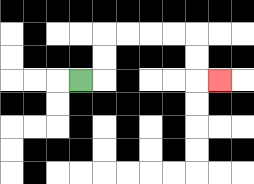{'start': '[3, 3]', 'end': '[9, 3]', 'path_directions': 'R,U,U,R,R,R,R,D,D,R', 'path_coordinates': '[[3, 3], [4, 3], [4, 2], [4, 1], [5, 1], [6, 1], [7, 1], [8, 1], [8, 2], [8, 3], [9, 3]]'}